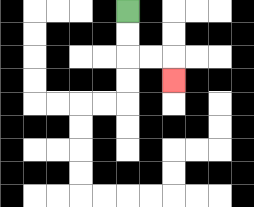{'start': '[5, 0]', 'end': '[7, 3]', 'path_directions': 'D,D,R,R,D', 'path_coordinates': '[[5, 0], [5, 1], [5, 2], [6, 2], [7, 2], [7, 3]]'}